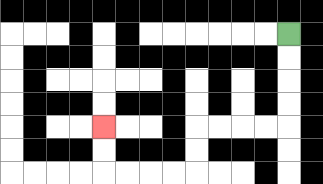{'start': '[12, 1]', 'end': '[4, 5]', 'path_directions': 'D,D,D,D,L,L,L,L,D,D,L,L,L,L,U,U', 'path_coordinates': '[[12, 1], [12, 2], [12, 3], [12, 4], [12, 5], [11, 5], [10, 5], [9, 5], [8, 5], [8, 6], [8, 7], [7, 7], [6, 7], [5, 7], [4, 7], [4, 6], [4, 5]]'}